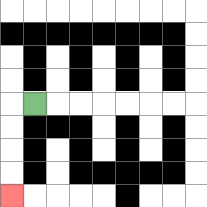{'start': '[1, 4]', 'end': '[0, 8]', 'path_directions': 'L,D,D,D,D', 'path_coordinates': '[[1, 4], [0, 4], [0, 5], [0, 6], [0, 7], [0, 8]]'}